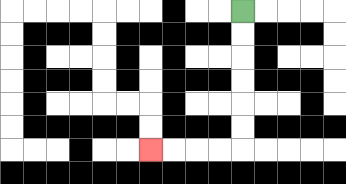{'start': '[10, 0]', 'end': '[6, 6]', 'path_directions': 'D,D,D,D,D,D,L,L,L,L', 'path_coordinates': '[[10, 0], [10, 1], [10, 2], [10, 3], [10, 4], [10, 5], [10, 6], [9, 6], [8, 6], [7, 6], [6, 6]]'}